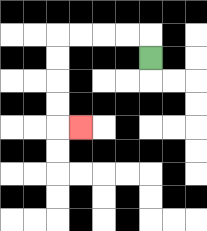{'start': '[6, 2]', 'end': '[3, 5]', 'path_directions': 'U,L,L,L,L,D,D,D,D,R', 'path_coordinates': '[[6, 2], [6, 1], [5, 1], [4, 1], [3, 1], [2, 1], [2, 2], [2, 3], [2, 4], [2, 5], [3, 5]]'}